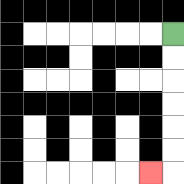{'start': '[7, 1]', 'end': '[6, 7]', 'path_directions': 'D,D,D,D,D,D,L', 'path_coordinates': '[[7, 1], [7, 2], [7, 3], [7, 4], [7, 5], [7, 6], [7, 7], [6, 7]]'}